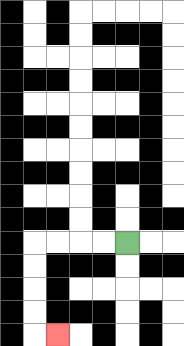{'start': '[5, 10]', 'end': '[2, 14]', 'path_directions': 'L,L,L,L,D,D,D,D,R', 'path_coordinates': '[[5, 10], [4, 10], [3, 10], [2, 10], [1, 10], [1, 11], [1, 12], [1, 13], [1, 14], [2, 14]]'}